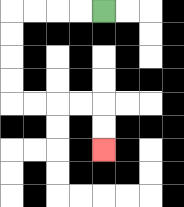{'start': '[4, 0]', 'end': '[4, 6]', 'path_directions': 'L,L,L,L,D,D,D,D,R,R,R,R,D,D', 'path_coordinates': '[[4, 0], [3, 0], [2, 0], [1, 0], [0, 0], [0, 1], [0, 2], [0, 3], [0, 4], [1, 4], [2, 4], [3, 4], [4, 4], [4, 5], [4, 6]]'}